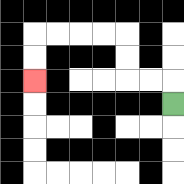{'start': '[7, 4]', 'end': '[1, 3]', 'path_directions': 'U,L,L,U,U,L,L,L,L,D,D', 'path_coordinates': '[[7, 4], [7, 3], [6, 3], [5, 3], [5, 2], [5, 1], [4, 1], [3, 1], [2, 1], [1, 1], [1, 2], [1, 3]]'}